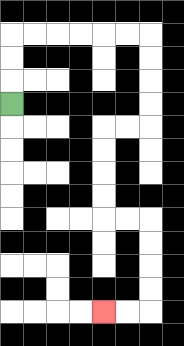{'start': '[0, 4]', 'end': '[4, 13]', 'path_directions': 'U,U,U,R,R,R,R,R,R,D,D,D,D,L,L,D,D,D,D,R,R,D,D,D,D,L,L', 'path_coordinates': '[[0, 4], [0, 3], [0, 2], [0, 1], [1, 1], [2, 1], [3, 1], [4, 1], [5, 1], [6, 1], [6, 2], [6, 3], [6, 4], [6, 5], [5, 5], [4, 5], [4, 6], [4, 7], [4, 8], [4, 9], [5, 9], [6, 9], [6, 10], [6, 11], [6, 12], [6, 13], [5, 13], [4, 13]]'}